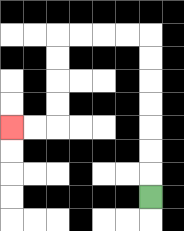{'start': '[6, 8]', 'end': '[0, 5]', 'path_directions': 'U,U,U,U,U,U,U,L,L,L,L,D,D,D,D,L,L', 'path_coordinates': '[[6, 8], [6, 7], [6, 6], [6, 5], [6, 4], [6, 3], [6, 2], [6, 1], [5, 1], [4, 1], [3, 1], [2, 1], [2, 2], [2, 3], [2, 4], [2, 5], [1, 5], [0, 5]]'}